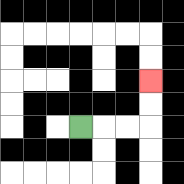{'start': '[3, 5]', 'end': '[6, 3]', 'path_directions': 'R,R,R,U,U', 'path_coordinates': '[[3, 5], [4, 5], [5, 5], [6, 5], [6, 4], [6, 3]]'}